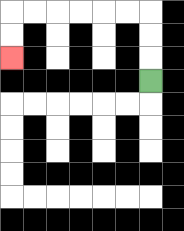{'start': '[6, 3]', 'end': '[0, 2]', 'path_directions': 'U,U,U,L,L,L,L,L,L,D,D', 'path_coordinates': '[[6, 3], [6, 2], [6, 1], [6, 0], [5, 0], [4, 0], [3, 0], [2, 0], [1, 0], [0, 0], [0, 1], [0, 2]]'}